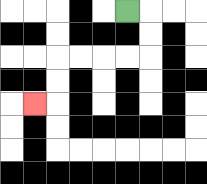{'start': '[5, 0]', 'end': '[1, 4]', 'path_directions': 'R,D,D,L,L,L,L,D,D,L', 'path_coordinates': '[[5, 0], [6, 0], [6, 1], [6, 2], [5, 2], [4, 2], [3, 2], [2, 2], [2, 3], [2, 4], [1, 4]]'}